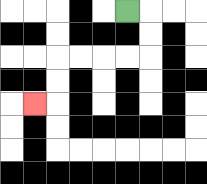{'start': '[5, 0]', 'end': '[1, 4]', 'path_directions': 'R,D,D,L,L,L,L,D,D,L', 'path_coordinates': '[[5, 0], [6, 0], [6, 1], [6, 2], [5, 2], [4, 2], [3, 2], [2, 2], [2, 3], [2, 4], [1, 4]]'}